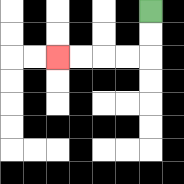{'start': '[6, 0]', 'end': '[2, 2]', 'path_directions': 'D,D,L,L,L,L', 'path_coordinates': '[[6, 0], [6, 1], [6, 2], [5, 2], [4, 2], [3, 2], [2, 2]]'}